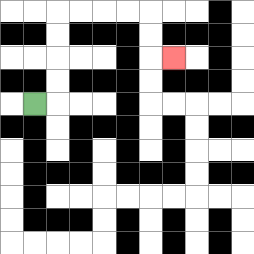{'start': '[1, 4]', 'end': '[7, 2]', 'path_directions': 'R,U,U,U,U,R,R,R,R,D,D,R', 'path_coordinates': '[[1, 4], [2, 4], [2, 3], [2, 2], [2, 1], [2, 0], [3, 0], [4, 0], [5, 0], [6, 0], [6, 1], [6, 2], [7, 2]]'}